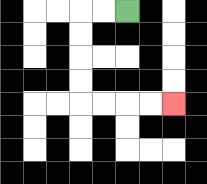{'start': '[5, 0]', 'end': '[7, 4]', 'path_directions': 'L,L,D,D,D,D,R,R,R,R', 'path_coordinates': '[[5, 0], [4, 0], [3, 0], [3, 1], [3, 2], [3, 3], [3, 4], [4, 4], [5, 4], [6, 4], [7, 4]]'}